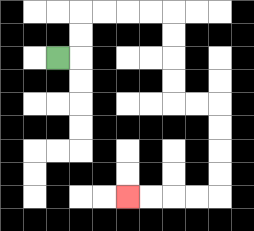{'start': '[2, 2]', 'end': '[5, 8]', 'path_directions': 'R,U,U,R,R,R,R,D,D,D,D,R,R,D,D,D,D,L,L,L,L', 'path_coordinates': '[[2, 2], [3, 2], [3, 1], [3, 0], [4, 0], [5, 0], [6, 0], [7, 0], [7, 1], [7, 2], [7, 3], [7, 4], [8, 4], [9, 4], [9, 5], [9, 6], [9, 7], [9, 8], [8, 8], [7, 8], [6, 8], [5, 8]]'}